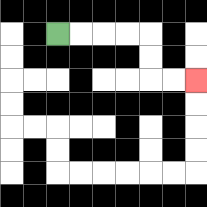{'start': '[2, 1]', 'end': '[8, 3]', 'path_directions': 'R,R,R,R,D,D,R,R', 'path_coordinates': '[[2, 1], [3, 1], [4, 1], [5, 1], [6, 1], [6, 2], [6, 3], [7, 3], [8, 3]]'}